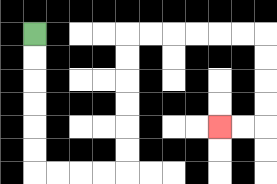{'start': '[1, 1]', 'end': '[9, 5]', 'path_directions': 'D,D,D,D,D,D,R,R,R,R,U,U,U,U,U,U,R,R,R,R,R,R,D,D,D,D,L,L', 'path_coordinates': '[[1, 1], [1, 2], [1, 3], [1, 4], [1, 5], [1, 6], [1, 7], [2, 7], [3, 7], [4, 7], [5, 7], [5, 6], [5, 5], [5, 4], [5, 3], [5, 2], [5, 1], [6, 1], [7, 1], [8, 1], [9, 1], [10, 1], [11, 1], [11, 2], [11, 3], [11, 4], [11, 5], [10, 5], [9, 5]]'}